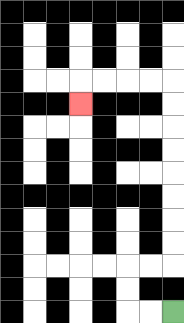{'start': '[7, 13]', 'end': '[3, 4]', 'path_directions': 'L,L,U,U,R,R,U,U,U,U,U,U,U,U,L,L,L,L,D', 'path_coordinates': '[[7, 13], [6, 13], [5, 13], [5, 12], [5, 11], [6, 11], [7, 11], [7, 10], [7, 9], [7, 8], [7, 7], [7, 6], [7, 5], [7, 4], [7, 3], [6, 3], [5, 3], [4, 3], [3, 3], [3, 4]]'}